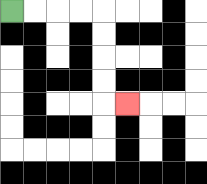{'start': '[0, 0]', 'end': '[5, 4]', 'path_directions': 'R,R,R,R,D,D,D,D,R', 'path_coordinates': '[[0, 0], [1, 0], [2, 0], [3, 0], [4, 0], [4, 1], [4, 2], [4, 3], [4, 4], [5, 4]]'}